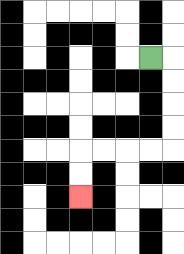{'start': '[6, 2]', 'end': '[3, 8]', 'path_directions': 'R,D,D,D,D,L,L,L,L,D,D', 'path_coordinates': '[[6, 2], [7, 2], [7, 3], [7, 4], [7, 5], [7, 6], [6, 6], [5, 6], [4, 6], [3, 6], [3, 7], [3, 8]]'}